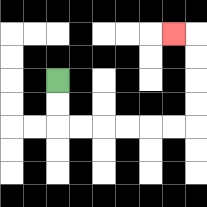{'start': '[2, 3]', 'end': '[7, 1]', 'path_directions': 'D,D,R,R,R,R,R,R,U,U,U,U,L', 'path_coordinates': '[[2, 3], [2, 4], [2, 5], [3, 5], [4, 5], [5, 5], [6, 5], [7, 5], [8, 5], [8, 4], [8, 3], [8, 2], [8, 1], [7, 1]]'}